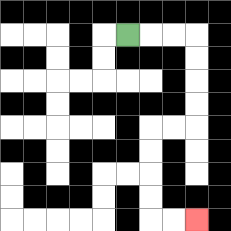{'start': '[5, 1]', 'end': '[8, 9]', 'path_directions': 'R,R,R,D,D,D,D,L,L,D,D,D,D,R,R', 'path_coordinates': '[[5, 1], [6, 1], [7, 1], [8, 1], [8, 2], [8, 3], [8, 4], [8, 5], [7, 5], [6, 5], [6, 6], [6, 7], [6, 8], [6, 9], [7, 9], [8, 9]]'}